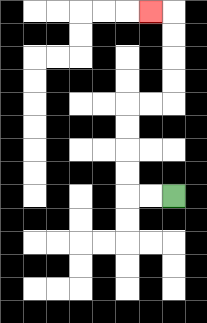{'start': '[7, 8]', 'end': '[6, 0]', 'path_directions': 'L,L,U,U,U,U,R,R,U,U,U,U,L', 'path_coordinates': '[[7, 8], [6, 8], [5, 8], [5, 7], [5, 6], [5, 5], [5, 4], [6, 4], [7, 4], [7, 3], [7, 2], [7, 1], [7, 0], [6, 0]]'}